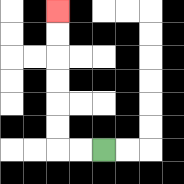{'start': '[4, 6]', 'end': '[2, 0]', 'path_directions': 'L,L,U,U,U,U,U,U', 'path_coordinates': '[[4, 6], [3, 6], [2, 6], [2, 5], [2, 4], [2, 3], [2, 2], [2, 1], [2, 0]]'}